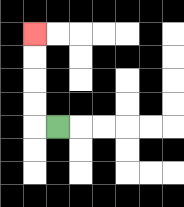{'start': '[2, 5]', 'end': '[1, 1]', 'path_directions': 'L,U,U,U,U', 'path_coordinates': '[[2, 5], [1, 5], [1, 4], [1, 3], [1, 2], [1, 1]]'}